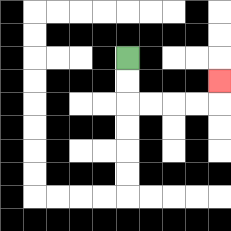{'start': '[5, 2]', 'end': '[9, 3]', 'path_directions': 'D,D,R,R,R,R,U', 'path_coordinates': '[[5, 2], [5, 3], [5, 4], [6, 4], [7, 4], [8, 4], [9, 4], [9, 3]]'}